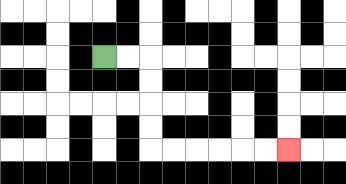{'start': '[4, 2]', 'end': '[12, 6]', 'path_directions': 'R,R,D,D,D,D,R,R,R,R,R,R', 'path_coordinates': '[[4, 2], [5, 2], [6, 2], [6, 3], [6, 4], [6, 5], [6, 6], [7, 6], [8, 6], [9, 6], [10, 6], [11, 6], [12, 6]]'}